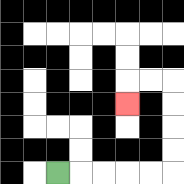{'start': '[2, 7]', 'end': '[5, 4]', 'path_directions': 'R,R,R,R,R,U,U,U,U,L,L,D', 'path_coordinates': '[[2, 7], [3, 7], [4, 7], [5, 7], [6, 7], [7, 7], [7, 6], [7, 5], [7, 4], [7, 3], [6, 3], [5, 3], [5, 4]]'}